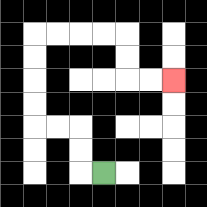{'start': '[4, 7]', 'end': '[7, 3]', 'path_directions': 'L,U,U,L,L,U,U,U,U,R,R,R,R,D,D,R,R', 'path_coordinates': '[[4, 7], [3, 7], [3, 6], [3, 5], [2, 5], [1, 5], [1, 4], [1, 3], [1, 2], [1, 1], [2, 1], [3, 1], [4, 1], [5, 1], [5, 2], [5, 3], [6, 3], [7, 3]]'}